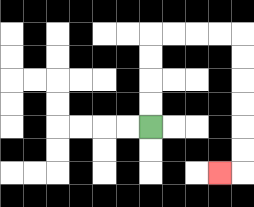{'start': '[6, 5]', 'end': '[9, 7]', 'path_directions': 'U,U,U,U,R,R,R,R,D,D,D,D,D,D,L', 'path_coordinates': '[[6, 5], [6, 4], [6, 3], [6, 2], [6, 1], [7, 1], [8, 1], [9, 1], [10, 1], [10, 2], [10, 3], [10, 4], [10, 5], [10, 6], [10, 7], [9, 7]]'}